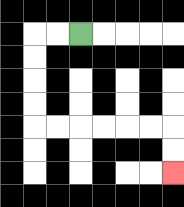{'start': '[3, 1]', 'end': '[7, 7]', 'path_directions': 'L,L,D,D,D,D,R,R,R,R,R,R,D,D', 'path_coordinates': '[[3, 1], [2, 1], [1, 1], [1, 2], [1, 3], [1, 4], [1, 5], [2, 5], [3, 5], [4, 5], [5, 5], [6, 5], [7, 5], [7, 6], [7, 7]]'}